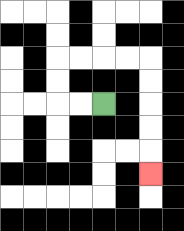{'start': '[4, 4]', 'end': '[6, 7]', 'path_directions': 'L,L,U,U,R,R,R,R,D,D,D,D,D', 'path_coordinates': '[[4, 4], [3, 4], [2, 4], [2, 3], [2, 2], [3, 2], [4, 2], [5, 2], [6, 2], [6, 3], [6, 4], [6, 5], [6, 6], [6, 7]]'}